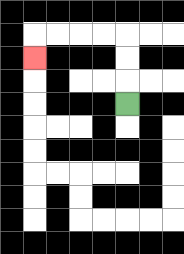{'start': '[5, 4]', 'end': '[1, 2]', 'path_directions': 'U,U,U,L,L,L,L,D', 'path_coordinates': '[[5, 4], [5, 3], [5, 2], [5, 1], [4, 1], [3, 1], [2, 1], [1, 1], [1, 2]]'}